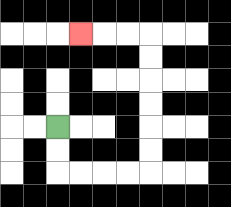{'start': '[2, 5]', 'end': '[3, 1]', 'path_directions': 'D,D,R,R,R,R,U,U,U,U,U,U,L,L,L', 'path_coordinates': '[[2, 5], [2, 6], [2, 7], [3, 7], [4, 7], [5, 7], [6, 7], [6, 6], [6, 5], [6, 4], [6, 3], [6, 2], [6, 1], [5, 1], [4, 1], [3, 1]]'}